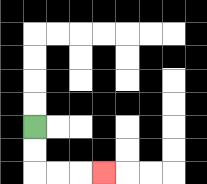{'start': '[1, 5]', 'end': '[4, 7]', 'path_directions': 'D,D,R,R,R', 'path_coordinates': '[[1, 5], [1, 6], [1, 7], [2, 7], [3, 7], [4, 7]]'}